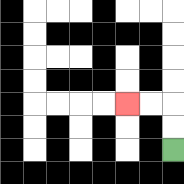{'start': '[7, 6]', 'end': '[5, 4]', 'path_directions': 'U,U,L,L', 'path_coordinates': '[[7, 6], [7, 5], [7, 4], [6, 4], [5, 4]]'}